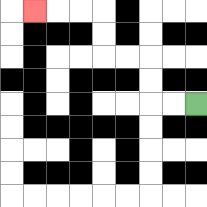{'start': '[8, 4]', 'end': '[1, 0]', 'path_directions': 'L,L,U,U,L,L,U,U,L,L,L', 'path_coordinates': '[[8, 4], [7, 4], [6, 4], [6, 3], [6, 2], [5, 2], [4, 2], [4, 1], [4, 0], [3, 0], [2, 0], [1, 0]]'}